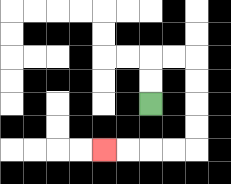{'start': '[6, 4]', 'end': '[4, 6]', 'path_directions': 'U,U,R,R,D,D,D,D,L,L,L,L', 'path_coordinates': '[[6, 4], [6, 3], [6, 2], [7, 2], [8, 2], [8, 3], [8, 4], [8, 5], [8, 6], [7, 6], [6, 6], [5, 6], [4, 6]]'}